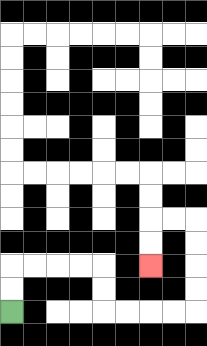{'start': '[0, 13]', 'end': '[6, 11]', 'path_directions': 'U,U,R,R,R,R,D,D,R,R,R,R,U,U,U,U,L,L,D,D', 'path_coordinates': '[[0, 13], [0, 12], [0, 11], [1, 11], [2, 11], [3, 11], [4, 11], [4, 12], [4, 13], [5, 13], [6, 13], [7, 13], [8, 13], [8, 12], [8, 11], [8, 10], [8, 9], [7, 9], [6, 9], [6, 10], [6, 11]]'}